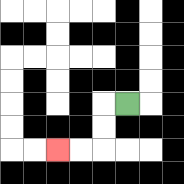{'start': '[5, 4]', 'end': '[2, 6]', 'path_directions': 'L,D,D,L,L', 'path_coordinates': '[[5, 4], [4, 4], [4, 5], [4, 6], [3, 6], [2, 6]]'}